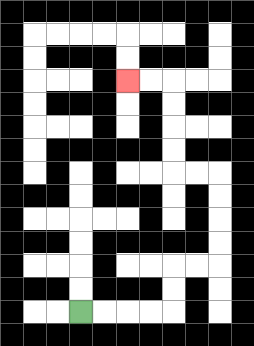{'start': '[3, 13]', 'end': '[5, 3]', 'path_directions': 'R,R,R,R,U,U,R,R,U,U,U,U,L,L,U,U,U,U,L,L', 'path_coordinates': '[[3, 13], [4, 13], [5, 13], [6, 13], [7, 13], [7, 12], [7, 11], [8, 11], [9, 11], [9, 10], [9, 9], [9, 8], [9, 7], [8, 7], [7, 7], [7, 6], [7, 5], [7, 4], [7, 3], [6, 3], [5, 3]]'}